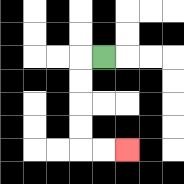{'start': '[4, 2]', 'end': '[5, 6]', 'path_directions': 'L,D,D,D,D,R,R', 'path_coordinates': '[[4, 2], [3, 2], [3, 3], [3, 4], [3, 5], [3, 6], [4, 6], [5, 6]]'}